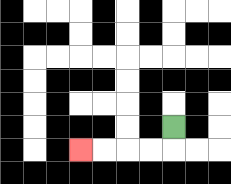{'start': '[7, 5]', 'end': '[3, 6]', 'path_directions': 'D,L,L,L,L', 'path_coordinates': '[[7, 5], [7, 6], [6, 6], [5, 6], [4, 6], [3, 6]]'}